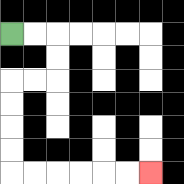{'start': '[0, 1]', 'end': '[6, 7]', 'path_directions': 'R,R,D,D,L,L,D,D,D,D,R,R,R,R,R,R', 'path_coordinates': '[[0, 1], [1, 1], [2, 1], [2, 2], [2, 3], [1, 3], [0, 3], [0, 4], [0, 5], [0, 6], [0, 7], [1, 7], [2, 7], [3, 7], [4, 7], [5, 7], [6, 7]]'}